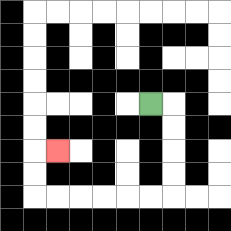{'start': '[6, 4]', 'end': '[2, 6]', 'path_directions': 'R,D,D,D,D,L,L,L,L,L,L,U,U,R', 'path_coordinates': '[[6, 4], [7, 4], [7, 5], [7, 6], [7, 7], [7, 8], [6, 8], [5, 8], [4, 8], [3, 8], [2, 8], [1, 8], [1, 7], [1, 6], [2, 6]]'}